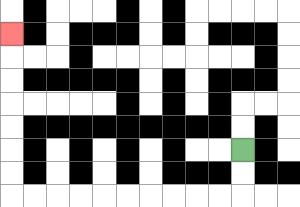{'start': '[10, 6]', 'end': '[0, 1]', 'path_directions': 'D,D,L,L,L,L,L,L,L,L,L,L,U,U,U,U,U,U,U', 'path_coordinates': '[[10, 6], [10, 7], [10, 8], [9, 8], [8, 8], [7, 8], [6, 8], [5, 8], [4, 8], [3, 8], [2, 8], [1, 8], [0, 8], [0, 7], [0, 6], [0, 5], [0, 4], [0, 3], [0, 2], [0, 1]]'}